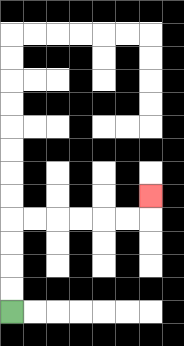{'start': '[0, 13]', 'end': '[6, 8]', 'path_directions': 'U,U,U,U,R,R,R,R,R,R,U', 'path_coordinates': '[[0, 13], [0, 12], [0, 11], [0, 10], [0, 9], [1, 9], [2, 9], [3, 9], [4, 9], [5, 9], [6, 9], [6, 8]]'}